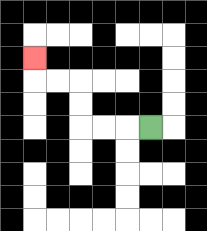{'start': '[6, 5]', 'end': '[1, 2]', 'path_directions': 'L,L,L,U,U,L,L,U', 'path_coordinates': '[[6, 5], [5, 5], [4, 5], [3, 5], [3, 4], [3, 3], [2, 3], [1, 3], [1, 2]]'}